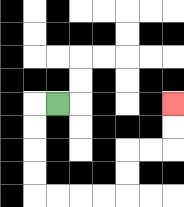{'start': '[2, 4]', 'end': '[7, 4]', 'path_directions': 'L,D,D,D,D,R,R,R,R,U,U,R,R,U,U', 'path_coordinates': '[[2, 4], [1, 4], [1, 5], [1, 6], [1, 7], [1, 8], [2, 8], [3, 8], [4, 8], [5, 8], [5, 7], [5, 6], [6, 6], [7, 6], [7, 5], [7, 4]]'}